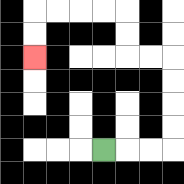{'start': '[4, 6]', 'end': '[1, 2]', 'path_directions': 'R,R,R,U,U,U,U,L,L,U,U,L,L,L,L,D,D', 'path_coordinates': '[[4, 6], [5, 6], [6, 6], [7, 6], [7, 5], [7, 4], [7, 3], [7, 2], [6, 2], [5, 2], [5, 1], [5, 0], [4, 0], [3, 0], [2, 0], [1, 0], [1, 1], [1, 2]]'}